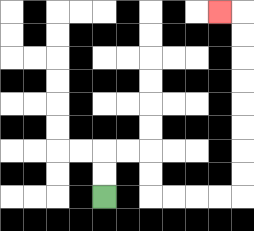{'start': '[4, 8]', 'end': '[9, 0]', 'path_directions': 'U,U,R,R,D,D,R,R,R,R,U,U,U,U,U,U,U,U,L', 'path_coordinates': '[[4, 8], [4, 7], [4, 6], [5, 6], [6, 6], [6, 7], [6, 8], [7, 8], [8, 8], [9, 8], [10, 8], [10, 7], [10, 6], [10, 5], [10, 4], [10, 3], [10, 2], [10, 1], [10, 0], [9, 0]]'}